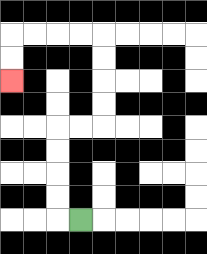{'start': '[3, 9]', 'end': '[0, 3]', 'path_directions': 'L,U,U,U,U,R,R,U,U,U,U,L,L,L,L,D,D', 'path_coordinates': '[[3, 9], [2, 9], [2, 8], [2, 7], [2, 6], [2, 5], [3, 5], [4, 5], [4, 4], [4, 3], [4, 2], [4, 1], [3, 1], [2, 1], [1, 1], [0, 1], [0, 2], [0, 3]]'}